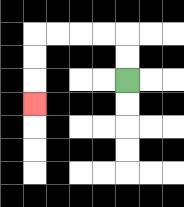{'start': '[5, 3]', 'end': '[1, 4]', 'path_directions': 'U,U,L,L,L,L,D,D,D', 'path_coordinates': '[[5, 3], [5, 2], [5, 1], [4, 1], [3, 1], [2, 1], [1, 1], [1, 2], [1, 3], [1, 4]]'}